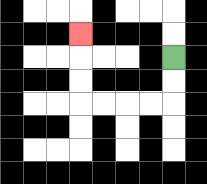{'start': '[7, 2]', 'end': '[3, 1]', 'path_directions': 'D,D,L,L,L,L,U,U,U', 'path_coordinates': '[[7, 2], [7, 3], [7, 4], [6, 4], [5, 4], [4, 4], [3, 4], [3, 3], [3, 2], [3, 1]]'}